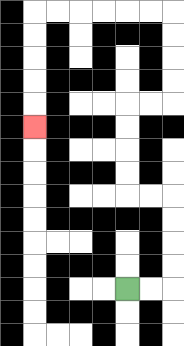{'start': '[5, 12]', 'end': '[1, 5]', 'path_directions': 'R,R,U,U,U,U,L,L,U,U,U,U,R,R,U,U,U,U,L,L,L,L,L,L,D,D,D,D,D', 'path_coordinates': '[[5, 12], [6, 12], [7, 12], [7, 11], [7, 10], [7, 9], [7, 8], [6, 8], [5, 8], [5, 7], [5, 6], [5, 5], [5, 4], [6, 4], [7, 4], [7, 3], [7, 2], [7, 1], [7, 0], [6, 0], [5, 0], [4, 0], [3, 0], [2, 0], [1, 0], [1, 1], [1, 2], [1, 3], [1, 4], [1, 5]]'}